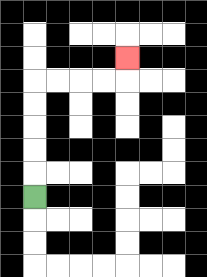{'start': '[1, 8]', 'end': '[5, 2]', 'path_directions': 'U,U,U,U,U,R,R,R,R,U', 'path_coordinates': '[[1, 8], [1, 7], [1, 6], [1, 5], [1, 4], [1, 3], [2, 3], [3, 3], [4, 3], [5, 3], [5, 2]]'}